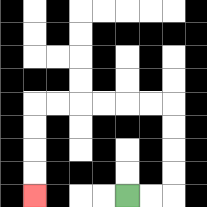{'start': '[5, 8]', 'end': '[1, 8]', 'path_directions': 'R,R,U,U,U,U,L,L,L,L,L,L,D,D,D,D', 'path_coordinates': '[[5, 8], [6, 8], [7, 8], [7, 7], [7, 6], [7, 5], [7, 4], [6, 4], [5, 4], [4, 4], [3, 4], [2, 4], [1, 4], [1, 5], [1, 6], [1, 7], [1, 8]]'}